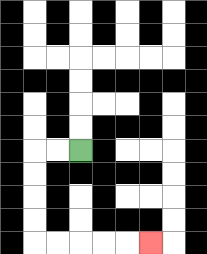{'start': '[3, 6]', 'end': '[6, 10]', 'path_directions': 'L,L,D,D,D,D,R,R,R,R,R', 'path_coordinates': '[[3, 6], [2, 6], [1, 6], [1, 7], [1, 8], [1, 9], [1, 10], [2, 10], [3, 10], [4, 10], [5, 10], [6, 10]]'}